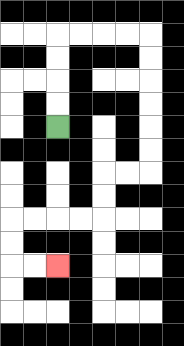{'start': '[2, 5]', 'end': '[2, 11]', 'path_directions': 'U,U,U,U,R,R,R,R,D,D,D,D,D,D,L,L,D,D,L,L,L,L,D,D,R,R', 'path_coordinates': '[[2, 5], [2, 4], [2, 3], [2, 2], [2, 1], [3, 1], [4, 1], [5, 1], [6, 1], [6, 2], [6, 3], [6, 4], [6, 5], [6, 6], [6, 7], [5, 7], [4, 7], [4, 8], [4, 9], [3, 9], [2, 9], [1, 9], [0, 9], [0, 10], [0, 11], [1, 11], [2, 11]]'}